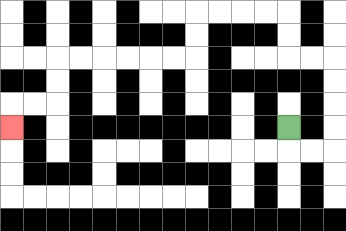{'start': '[12, 5]', 'end': '[0, 5]', 'path_directions': 'D,R,R,U,U,U,U,L,L,U,U,L,L,L,L,D,D,L,L,L,L,L,L,D,D,L,L,D', 'path_coordinates': '[[12, 5], [12, 6], [13, 6], [14, 6], [14, 5], [14, 4], [14, 3], [14, 2], [13, 2], [12, 2], [12, 1], [12, 0], [11, 0], [10, 0], [9, 0], [8, 0], [8, 1], [8, 2], [7, 2], [6, 2], [5, 2], [4, 2], [3, 2], [2, 2], [2, 3], [2, 4], [1, 4], [0, 4], [0, 5]]'}